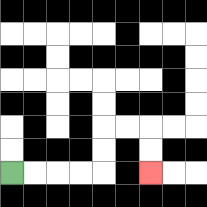{'start': '[0, 7]', 'end': '[6, 7]', 'path_directions': 'R,R,R,R,U,U,R,R,D,D', 'path_coordinates': '[[0, 7], [1, 7], [2, 7], [3, 7], [4, 7], [4, 6], [4, 5], [5, 5], [6, 5], [6, 6], [6, 7]]'}